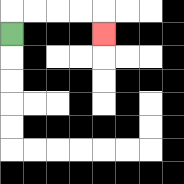{'start': '[0, 1]', 'end': '[4, 1]', 'path_directions': 'U,R,R,R,R,D', 'path_coordinates': '[[0, 1], [0, 0], [1, 0], [2, 0], [3, 0], [4, 0], [4, 1]]'}